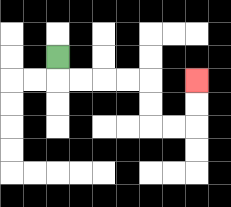{'start': '[2, 2]', 'end': '[8, 3]', 'path_directions': 'D,R,R,R,R,D,D,R,R,U,U', 'path_coordinates': '[[2, 2], [2, 3], [3, 3], [4, 3], [5, 3], [6, 3], [6, 4], [6, 5], [7, 5], [8, 5], [8, 4], [8, 3]]'}